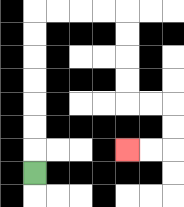{'start': '[1, 7]', 'end': '[5, 6]', 'path_directions': 'U,U,U,U,U,U,U,R,R,R,R,D,D,D,D,R,R,D,D,L,L', 'path_coordinates': '[[1, 7], [1, 6], [1, 5], [1, 4], [1, 3], [1, 2], [1, 1], [1, 0], [2, 0], [3, 0], [4, 0], [5, 0], [5, 1], [5, 2], [5, 3], [5, 4], [6, 4], [7, 4], [7, 5], [7, 6], [6, 6], [5, 6]]'}